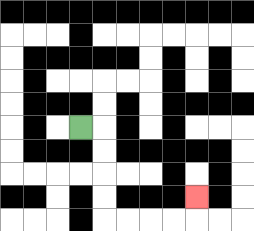{'start': '[3, 5]', 'end': '[8, 8]', 'path_directions': 'R,D,D,D,D,R,R,R,R,U', 'path_coordinates': '[[3, 5], [4, 5], [4, 6], [4, 7], [4, 8], [4, 9], [5, 9], [6, 9], [7, 9], [8, 9], [8, 8]]'}